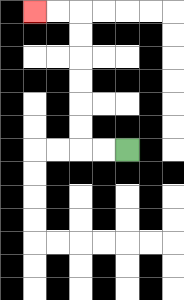{'start': '[5, 6]', 'end': '[1, 0]', 'path_directions': 'L,L,U,U,U,U,U,U,L,L', 'path_coordinates': '[[5, 6], [4, 6], [3, 6], [3, 5], [3, 4], [3, 3], [3, 2], [3, 1], [3, 0], [2, 0], [1, 0]]'}